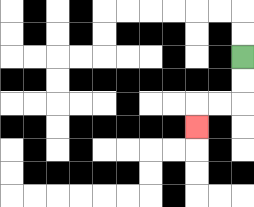{'start': '[10, 2]', 'end': '[8, 5]', 'path_directions': 'D,D,L,L,D', 'path_coordinates': '[[10, 2], [10, 3], [10, 4], [9, 4], [8, 4], [8, 5]]'}